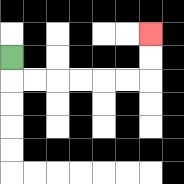{'start': '[0, 2]', 'end': '[6, 1]', 'path_directions': 'D,R,R,R,R,R,R,U,U', 'path_coordinates': '[[0, 2], [0, 3], [1, 3], [2, 3], [3, 3], [4, 3], [5, 3], [6, 3], [6, 2], [6, 1]]'}